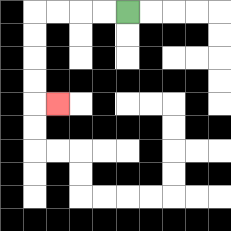{'start': '[5, 0]', 'end': '[2, 4]', 'path_directions': 'L,L,L,L,D,D,D,D,R', 'path_coordinates': '[[5, 0], [4, 0], [3, 0], [2, 0], [1, 0], [1, 1], [1, 2], [1, 3], [1, 4], [2, 4]]'}